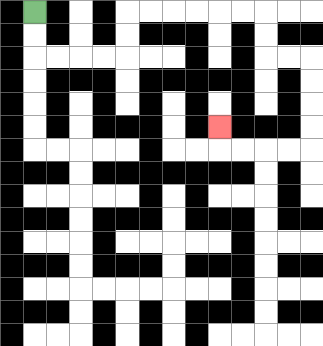{'start': '[1, 0]', 'end': '[9, 5]', 'path_directions': 'D,D,R,R,R,R,U,U,R,R,R,R,R,R,D,D,R,R,D,D,D,D,L,L,L,L,U', 'path_coordinates': '[[1, 0], [1, 1], [1, 2], [2, 2], [3, 2], [4, 2], [5, 2], [5, 1], [5, 0], [6, 0], [7, 0], [8, 0], [9, 0], [10, 0], [11, 0], [11, 1], [11, 2], [12, 2], [13, 2], [13, 3], [13, 4], [13, 5], [13, 6], [12, 6], [11, 6], [10, 6], [9, 6], [9, 5]]'}